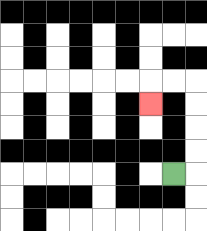{'start': '[7, 7]', 'end': '[6, 4]', 'path_directions': 'R,U,U,U,U,L,L,D', 'path_coordinates': '[[7, 7], [8, 7], [8, 6], [8, 5], [8, 4], [8, 3], [7, 3], [6, 3], [6, 4]]'}